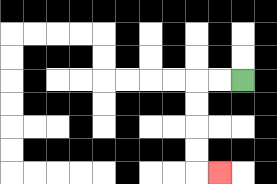{'start': '[10, 3]', 'end': '[9, 7]', 'path_directions': 'L,L,D,D,D,D,R', 'path_coordinates': '[[10, 3], [9, 3], [8, 3], [8, 4], [8, 5], [8, 6], [8, 7], [9, 7]]'}